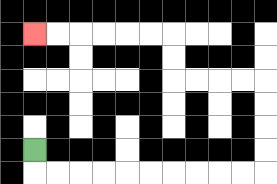{'start': '[1, 6]', 'end': '[1, 1]', 'path_directions': 'D,R,R,R,R,R,R,R,R,R,R,U,U,U,U,L,L,L,L,U,U,L,L,L,L,L,L', 'path_coordinates': '[[1, 6], [1, 7], [2, 7], [3, 7], [4, 7], [5, 7], [6, 7], [7, 7], [8, 7], [9, 7], [10, 7], [11, 7], [11, 6], [11, 5], [11, 4], [11, 3], [10, 3], [9, 3], [8, 3], [7, 3], [7, 2], [7, 1], [6, 1], [5, 1], [4, 1], [3, 1], [2, 1], [1, 1]]'}